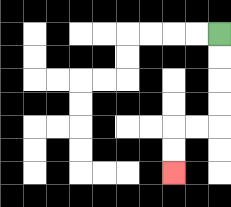{'start': '[9, 1]', 'end': '[7, 7]', 'path_directions': 'D,D,D,D,L,L,D,D', 'path_coordinates': '[[9, 1], [9, 2], [9, 3], [9, 4], [9, 5], [8, 5], [7, 5], [7, 6], [7, 7]]'}